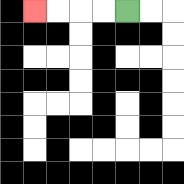{'start': '[5, 0]', 'end': '[1, 0]', 'path_directions': 'L,L,L,L', 'path_coordinates': '[[5, 0], [4, 0], [3, 0], [2, 0], [1, 0]]'}